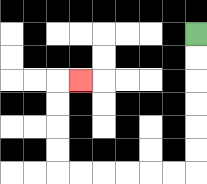{'start': '[8, 1]', 'end': '[3, 3]', 'path_directions': 'D,D,D,D,D,D,L,L,L,L,L,L,U,U,U,U,R', 'path_coordinates': '[[8, 1], [8, 2], [8, 3], [8, 4], [8, 5], [8, 6], [8, 7], [7, 7], [6, 7], [5, 7], [4, 7], [3, 7], [2, 7], [2, 6], [2, 5], [2, 4], [2, 3], [3, 3]]'}